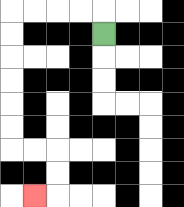{'start': '[4, 1]', 'end': '[1, 8]', 'path_directions': 'U,L,L,L,L,D,D,D,D,D,D,R,R,D,D,L', 'path_coordinates': '[[4, 1], [4, 0], [3, 0], [2, 0], [1, 0], [0, 0], [0, 1], [0, 2], [0, 3], [0, 4], [0, 5], [0, 6], [1, 6], [2, 6], [2, 7], [2, 8], [1, 8]]'}